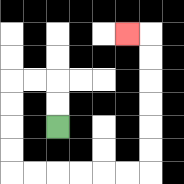{'start': '[2, 5]', 'end': '[5, 1]', 'path_directions': 'U,U,L,L,D,D,D,D,R,R,R,R,R,R,U,U,U,U,U,U,L', 'path_coordinates': '[[2, 5], [2, 4], [2, 3], [1, 3], [0, 3], [0, 4], [0, 5], [0, 6], [0, 7], [1, 7], [2, 7], [3, 7], [4, 7], [5, 7], [6, 7], [6, 6], [6, 5], [6, 4], [6, 3], [6, 2], [6, 1], [5, 1]]'}